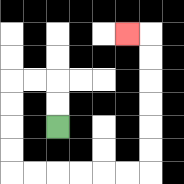{'start': '[2, 5]', 'end': '[5, 1]', 'path_directions': 'U,U,L,L,D,D,D,D,R,R,R,R,R,R,U,U,U,U,U,U,L', 'path_coordinates': '[[2, 5], [2, 4], [2, 3], [1, 3], [0, 3], [0, 4], [0, 5], [0, 6], [0, 7], [1, 7], [2, 7], [3, 7], [4, 7], [5, 7], [6, 7], [6, 6], [6, 5], [6, 4], [6, 3], [6, 2], [6, 1], [5, 1]]'}